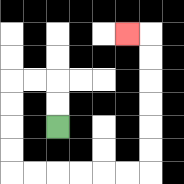{'start': '[2, 5]', 'end': '[5, 1]', 'path_directions': 'U,U,L,L,D,D,D,D,R,R,R,R,R,R,U,U,U,U,U,U,L', 'path_coordinates': '[[2, 5], [2, 4], [2, 3], [1, 3], [0, 3], [0, 4], [0, 5], [0, 6], [0, 7], [1, 7], [2, 7], [3, 7], [4, 7], [5, 7], [6, 7], [6, 6], [6, 5], [6, 4], [6, 3], [6, 2], [6, 1], [5, 1]]'}